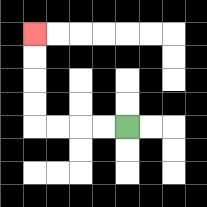{'start': '[5, 5]', 'end': '[1, 1]', 'path_directions': 'L,L,L,L,U,U,U,U', 'path_coordinates': '[[5, 5], [4, 5], [3, 5], [2, 5], [1, 5], [1, 4], [1, 3], [1, 2], [1, 1]]'}